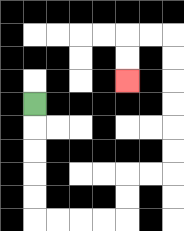{'start': '[1, 4]', 'end': '[5, 3]', 'path_directions': 'D,D,D,D,D,R,R,R,R,U,U,R,R,U,U,U,U,U,U,L,L,D,D', 'path_coordinates': '[[1, 4], [1, 5], [1, 6], [1, 7], [1, 8], [1, 9], [2, 9], [3, 9], [4, 9], [5, 9], [5, 8], [5, 7], [6, 7], [7, 7], [7, 6], [7, 5], [7, 4], [7, 3], [7, 2], [7, 1], [6, 1], [5, 1], [5, 2], [5, 3]]'}